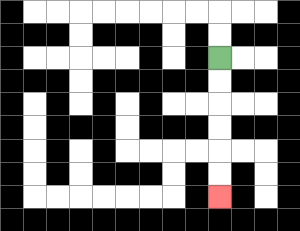{'start': '[9, 2]', 'end': '[9, 8]', 'path_directions': 'D,D,D,D,D,D', 'path_coordinates': '[[9, 2], [9, 3], [9, 4], [9, 5], [9, 6], [9, 7], [9, 8]]'}